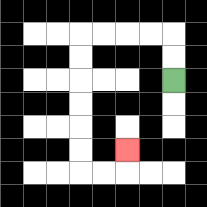{'start': '[7, 3]', 'end': '[5, 6]', 'path_directions': 'U,U,L,L,L,L,D,D,D,D,D,D,R,R,U', 'path_coordinates': '[[7, 3], [7, 2], [7, 1], [6, 1], [5, 1], [4, 1], [3, 1], [3, 2], [3, 3], [3, 4], [3, 5], [3, 6], [3, 7], [4, 7], [5, 7], [5, 6]]'}